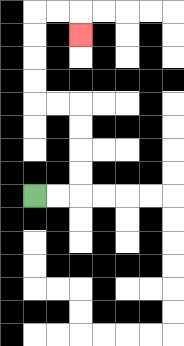{'start': '[1, 8]', 'end': '[3, 1]', 'path_directions': 'R,R,U,U,U,U,L,L,U,U,U,U,R,R,D', 'path_coordinates': '[[1, 8], [2, 8], [3, 8], [3, 7], [3, 6], [3, 5], [3, 4], [2, 4], [1, 4], [1, 3], [1, 2], [1, 1], [1, 0], [2, 0], [3, 0], [3, 1]]'}